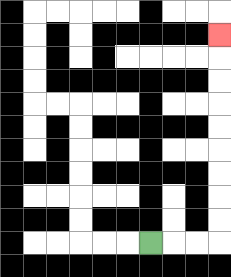{'start': '[6, 10]', 'end': '[9, 1]', 'path_directions': 'R,R,R,U,U,U,U,U,U,U,U,U', 'path_coordinates': '[[6, 10], [7, 10], [8, 10], [9, 10], [9, 9], [9, 8], [9, 7], [9, 6], [9, 5], [9, 4], [9, 3], [9, 2], [9, 1]]'}